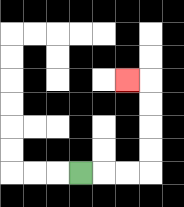{'start': '[3, 7]', 'end': '[5, 3]', 'path_directions': 'R,R,R,U,U,U,U,L', 'path_coordinates': '[[3, 7], [4, 7], [5, 7], [6, 7], [6, 6], [6, 5], [6, 4], [6, 3], [5, 3]]'}